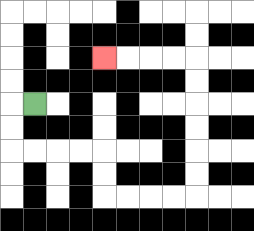{'start': '[1, 4]', 'end': '[4, 2]', 'path_directions': 'L,D,D,R,R,R,R,D,D,R,R,R,R,U,U,U,U,U,U,L,L,L,L', 'path_coordinates': '[[1, 4], [0, 4], [0, 5], [0, 6], [1, 6], [2, 6], [3, 6], [4, 6], [4, 7], [4, 8], [5, 8], [6, 8], [7, 8], [8, 8], [8, 7], [8, 6], [8, 5], [8, 4], [8, 3], [8, 2], [7, 2], [6, 2], [5, 2], [4, 2]]'}